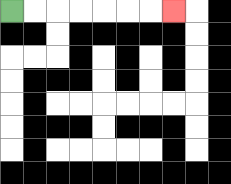{'start': '[0, 0]', 'end': '[7, 0]', 'path_directions': 'R,R,R,R,R,R,R', 'path_coordinates': '[[0, 0], [1, 0], [2, 0], [3, 0], [4, 0], [5, 0], [6, 0], [7, 0]]'}